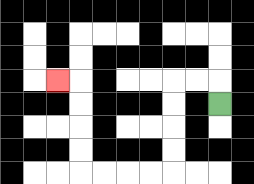{'start': '[9, 4]', 'end': '[2, 3]', 'path_directions': 'U,L,L,D,D,D,D,L,L,L,L,U,U,U,U,L', 'path_coordinates': '[[9, 4], [9, 3], [8, 3], [7, 3], [7, 4], [7, 5], [7, 6], [7, 7], [6, 7], [5, 7], [4, 7], [3, 7], [3, 6], [3, 5], [3, 4], [3, 3], [2, 3]]'}